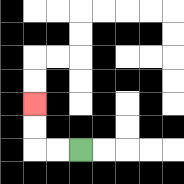{'start': '[3, 6]', 'end': '[1, 4]', 'path_directions': 'L,L,U,U', 'path_coordinates': '[[3, 6], [2, 6], [1, 6], [1, 5], [1, 4]]'}